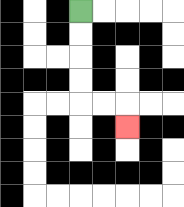{'start': '[3, 0]', 'end': '[5, 5]', 'path_directions': 'D,D,D,D,R,R,D', 'path_coordinates': '[[3, 0], [3, 1], [3, 2], [3, 3], [3, 4], [4, 4], [5, 4], [5, 5]]'}